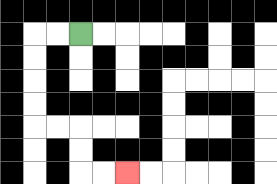{'start': '[3, 1]', 'end': '[5, 7]', 'path_directions': 'L,L,D,D,D,D,R,R,D,D,R,R', 'path_coordinates': '[[3, 1], [2, 1], [1, 1], [1, 2], [1, 3], [1, 4], [1, 5], [2, 5], [3, 5], [3, 6], [3, 7], [4, 7], [5, 7]]'}